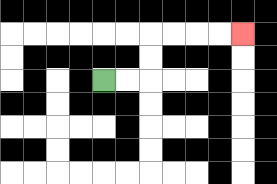{'start': '[4, 3]', 'end': '[10, 1]', 'path_directions': 'R,R,U,U,R,R,R,R', 'path_coordinates': '[[4, 3], [5, 3], [6, 3], [6, 2], [6, 1], [7, 1], [8, 1], [9, 1], [10, 1]]'}